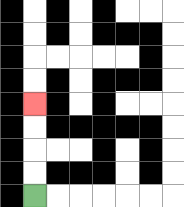{'start': '[1, 8]', 'end': '[1, 4]', 'path_directions': 'U,U,U,U', 'path_coordinates': '[[1, 8], [1, 7], [1, 6], [1, 5], [1, 4]]'}